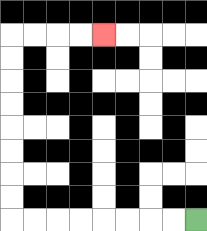{'start': '[8, 9]', 'end': '[4, 1]', 'path_directions': 'L,L,L,L,L,L,L,L,U,U,U,U,U,U,U,U,R,R,R,R', 'path_coordinates': '[[8, 9], [7, 9], [6, 9], [5, 9], [4, 9], [3, 9], [2, 9], [1, 9], [0, 9], [0, 8], [0, 7], [0, 6], [0, 5], [0, 4], [0, 3], [0, 2], [0, 1], [1, 1], [2, 1], [3, 1], [4, 1]]'}